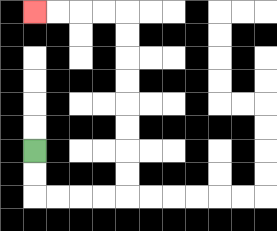{'start': '[1, 6]', 'end': '[1, 0]', 'path_directions': 'D,D,R,R,R,R,U,U,U,U,U,U,U,U,L,L,L,L', 'path_coordinates': '[[1, 6], [1, 7], [1, 8], [2, 8], [3, 8], [4, 8], [5, 8], [5, 7], [5, 6], [5, 5], [5, 4], [5, 3], [5, 2], [5, 1], [5, 0], [4, 0], [3, 0], [2, 0], [1, 0]]'}